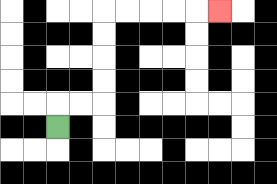{'start': '[2, 5]', 'end': '[9, 0]', 'path_directions': 'U,R,R,U,U,U,U,R,R,R,R,R', 'path_coordinates': '[[2, 5], [2, 4], [3, 4], [4, 4], [4, 3], [4, 2], [4, 1], [4, 0], [5, 0], [6, 0], [7, 0], [8, 0], [9, 0]]'}